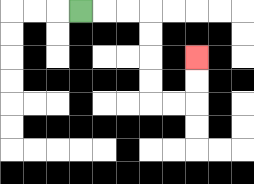{'start': '[3, 0]', 'end': '[8, 2]', 'path_directions': 'R,R,R,D,D,D,D,R,R,U,U', 'path_coordinates': '[[3, 0], [4, 0], [5, 0], [6, 0], [6, 1], [6, 2], [6, 3], [6, 4], [7, 4], [8, 4], [8, 3], [8, 2]]'}